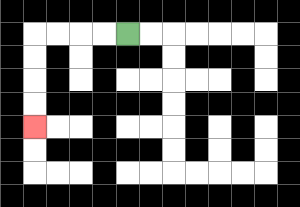{'start': '[5, 1]', 'end': '[1, 5]', 'path_directions': 'L,L,L,L,D,D,D,D', 'path_coordinates': '[[5, 1], [4, 1], [3, 1], [2, 1], [1, 1], [1, 2], [1, 3], [1, 4], [1, 5]]'}